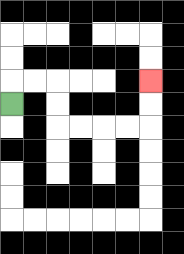{'start': '[0, 4]', 'end': '[6, 3]', 'path_directions': 'U,R,R,D,D,R,R,R,R,U,U', 'path_coordinates': '[[0, 4], [0, 3], [1, 3], [2, 3], [2, 4], [2, 5], [3, 5], [4, 5], [5, 5], [6, 5], [6, 4], [6, 3]]'}